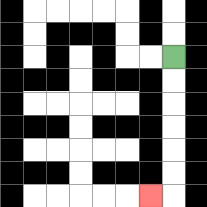{'start': '[7, 2]', 'end': '[6, 8]', 'path_directions': 'D,D,D,D,D,D,L', 'path_coordinates': '[[7, 2], [7, 3], [7, 4], [7, 5], [7, 6], [7, 7], [7, 8], [6, 8]]'}